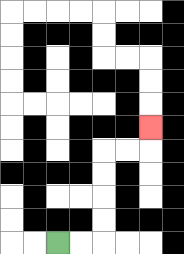{'start': '[2, 10]', 'end': '[6, 5]', 'path_directions': 'R,R,U,U,U,U,R,R,U', 'path_coordinates': '[[2, 10], [3, 10], [4, 10], [4, 9], [4, 8], [4, 7], [4, 6], [5, 6], [6, 6], [6, 5]]'}